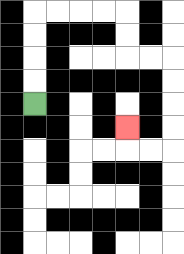{'start': '[1, 4]', 'end': '[5, 5]', 'path_directions': 'U,U,U,U,R,R,R,R,D,D,R,R,D,D,D,D,L,L,U', 'path_coordinates': '[[1, 4], [1, 3], [1, 2], [1, 1], [1, 0], [2, 0], [3, 0], [4, 0], [5, 0], [5, 1], [5, 2], [6, 2], [7, 2], [7, 3], [7, 4], [7, 5], [7, 6], [6, 6], [5, 6], [5, 5]]'}